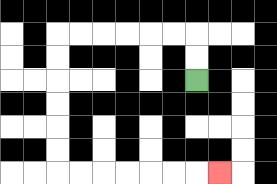{'start': '[8, 3]', 'end': '[9, 7]', 'path_directions': 'U,U,L,L,L,L,L,L,D,D,D,D,D,D,R,R,R,R,R,R,R', 'path_coordinates': '[[8, 3], [8, 2], [8, 1], [7, 1], [6, 1], [5, 1], [4, 1], [3, 1], [2, 1], [2, 2], [2, 3], [2, 4], [2, 5], [2, 6], [2, 7], [3, 7], [4, 7], [5, 7], [6, 7], [7, 7], [8, 7], [9, 7]]'}